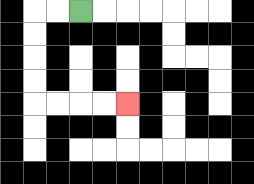{'start': '[3, 0]', 'end': '[5, 4]', 'path_directions': 'L,L,D,D,D,D,R,R,R,R', 'path_coordinates': '[[3, 0], [2, 0], [1, 0], [1, 1], [1, 2], [1, 3], [1, 4], [2, 4], [3, 4], [4, 4], [5, 4]]'}